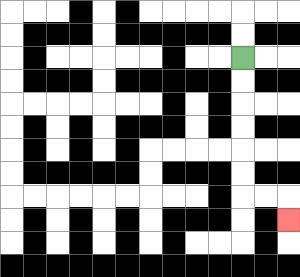{'start': '[10, 2]', 'end': '[12, 9]', 'path_directions': 'D,D,D,D,D,D,R,R,D', 'path_coordinates': '[[10, 2], [10, 3], [10, 4], [10, 5], [10, 6], [10, 7], [10, 8], [11, 8], [12, 8], [12, 9]]'}